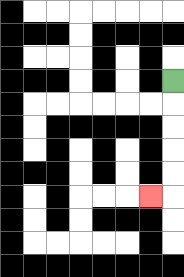{'start': '[7, 3]', 'end': '[6, 8]', 'path_directions': 'D,D,D,D,D,L', 'path_coordinates': '[[7, 3], [7, 4], [7, 5], [7, 6], [7, 7], [7, 8], [6, 8]]'}